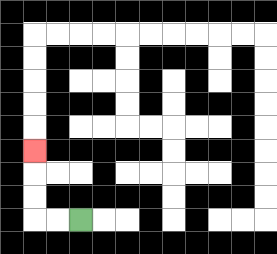{'start': '[3, 9]', 'end': '[1, 6]', 'path_directions': 'L,L,U,U,U', 'path_coordinates': '[[3, 9], [2, 9], [1, 9], [1, 8], [1, 7], [1, 6]]'}